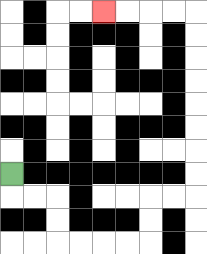{'start': '[0, 7]', 'end': '[4, 0]', 'path_directions': 'D,R,R,D,D,R,R,R,R,U,U,R,R,U,U,U,U,U,U,U,U,L,L,L,L', 'path_coordinates': '[[0, 7], [0, 8], [1, 8], [2, 8], [2, 9], [2, 10], [3, 10], [4, 10], [5, 10], [6, 10], [6, 9], [6, 8], [7, 8], [8, 8], [8, 7], [8, 6], [8, 5], [8, 4], [8, 3], [8, 2], [8, 1], [8, 0], [7, 0], [6, 0], [5, 0], [4, 0]]'}